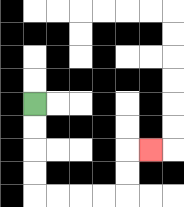{'start': '[1, 4]', 'end': '[6, 6]', 'path_directions': 'D,D,D,D,R,R,R,R,U,U,R', 'path_coordinates': '[[1, 4], [1, 5], [1, 6], [1, 7], [1, 8], [2, 8], [3, 8], [4, 8], [5, 8], [5, 7], [5, 6], [6, 6]]'}